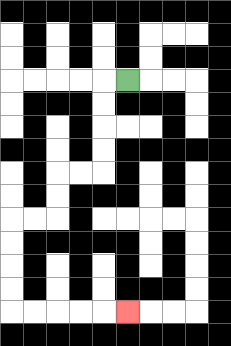{'start': '[5, 3]', 'end': '[5, 13]', 'path_directions': 'L,D,D,D,D,L,L,D,D,L,L,D,D,D,D,R,R,R,R,R', 'path_coordinates': '[[5, 3], [4, 3], [4, 4], [4, 5], [4, 6], [4, 7], [3, 7], [2, 7], [2, 8], [2, 9], [1, 9], [0, 9], [0, 10], [0, 11], [0, 12], [0, 13], [1, 13], [2, 13], [3, 13], [4, 13], [5, 13]]'}